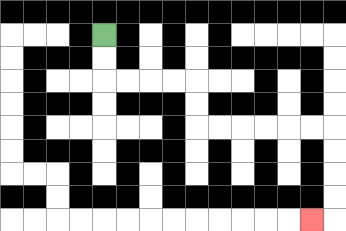{'start': '[4, 1]', 'end': '[13, 9]', 'path_directions': 'D,D,R,R,R,R,D,D,R,R,R,R,R,R,D,D,D,D,L', 'path_coordinates': '[[4, 1], [4, 2], [4, 3], [5, 3], [6, 3], [7, 3], [8, 3], [8, 4], [8, 5], [9, 5], [10, 5], [11, 5], [12, 5], [13, 5], [14, 5], [14, 6], [14, 7], [14, 8], [14, 9], [13, 9]]'}